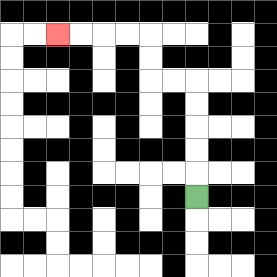{'start': '[8, 8]', 'end': '[2, 1]', 'path_directions': 'U,U,U,U,U,L,L,U,U,L,L,L,L', 'path_coordinates': '[[8, 8], [8, 7], [8, 6], [8, 5], [8, 4], [8, 3], [7, 3], [6, 3], [6, 2], [6, 1], [5, 1], [4, 1], [3, 1], [2, 1]]'}